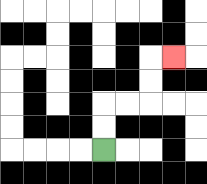{'start': '[4, 6]', 'end': '[7, 2]', 'path_directions': 'U,U,R,R,U,U,R', 'path_coordinates': '[[4, 6], [4, 5], [4, 4], [5, 4], [6, 4], [6, 3], [6, 2], [7, 2]]'}